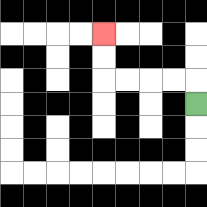{'start': '[8, 4]', 'end': '[4, 1]', 'path_directions': 'U,L,L,L,L,U,U', 'path_coordinates': '[[8, 4], [8, 3], [7, 3], [6, 3], [5, 3], [4, 3], [4, 2], [4, 1]]'}